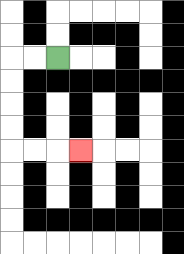{'start': '[2, 2]', 'end': '[3, 6]', 'path_directions': 'L,L,D,D,D,D,R,R,R', 'path_coordinates': '[[2, 2], [1, 2], [0, 2], [0, 3], [0, 4], [0, 5], [0, 6], [1, 6], [2, 6], [3, 6]]'}